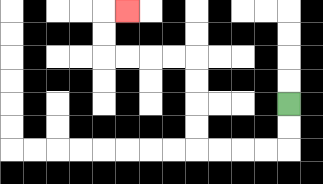{'start': '[12, 4]', 'end': '[5, 0]', 'path_directions': 'D,D,L,L,L,L,U,U,U,U,L,L,L,L,U,U,R', 'path_coordinates': '[[12, 4], [12, 5], [12, 6], [11, 6], [10, 6], [9, 6], [8, 6], [8, 5], [8, 4], [8, 3], [8, 2], [7, 2], [6, 2], [5, 2], [4, 2], [4, 1], [4, 0], [5, 0]]'}